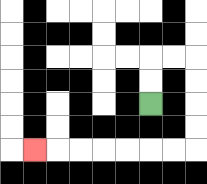{'start': '[6, 4]', 'end': '[1, 6]', 'path_directions': 'U,U,R,R,D,D,D,D,L,L,L,L,L,L,L', 'path_coordinates': '[[6, 4], [6, 3], [6, 2], [7, 2], [8, 2], [8, 3], [8, 4], [8, 5], [8, 6], [7, 6], [6, 6], [5, 6], [4, 6], [3, 6], [2, 6], [1, 6]]'}